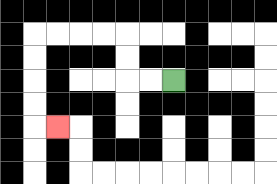{'start': '[7, 3]', 'end': '[2, 5]', 'path_directions': 'L,L,U,U,L,L,L,L,D,D,D,D,R', 'path_coordinates': '[[7, 3], [6, 3], [5, 3], [5, 2], [5, 1], [4, 1], [3, 1], [2, 1], [1, 1], [1, 2], [1, 3], [1, 4], [1, 5], [2, 5]]'}